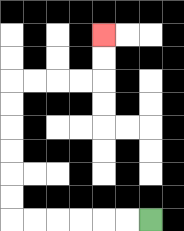{'start': '[6, 9]', 'end': '[4, 1]', 'path_directions': 'L,L,L,L,L,L,U,U,U,U,U,U,R,R,R,R,U,U', 'path_coordinates': '[[6, 9], [5, 9], [4, 9], [3, 9], [2, 9], [1, 9], [0, 9], [0, 8], [0, 7], [0, 6], [0, 5], [0, 4], [0, 3], [1, 3], [2, 3], [3, 3], [4, 3], [4, 2], [4, 1]]'}